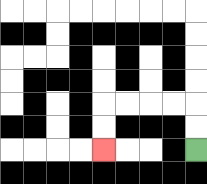{'start': '[8, 6]', 'end': '[4, 6]', 'path_directions': 'U,U,L,L,L,L,D,D', 'path_coordinates': '[[8, 6], [8, 5], [8, 4], [7, 4], [6, 4], [5, 4], [4, 4], [4, 5], [4, 6]]'}